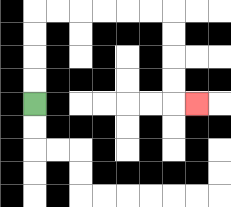{'start': '[1, 4]', 'end': '[8, 4]', 'path_directions': 'U,U,U,U,R,R,R,R,R,R,D,D,D,D,R', 'path_coordinates': '[[1, 4], [1, 3], [1, 2], [1, 1], [1, 0], [2, 0], [3, 0], [4, 0], [5, 0], [6, 0], [7, 0], [7, 1], [7, 2], [7, 3], [7, 4], [8, 4]]'}